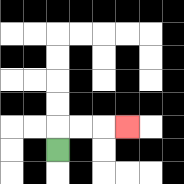{'start': '[2, 6]', 'end': '[5, 5]', 'path_directions': 'U,R,R,R', 'path_coordinates': '[[2, 6], [2, 5], [3, 5], [4, 5], [5, 5]]'}